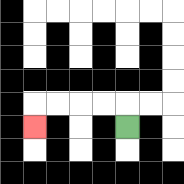{'start': '[5, 5]', 'end': '[1, 5]', 'path_directions': 'U,L,L,L,L,D', 'path_coordinates': '[[5, 5], [5, 4], [4, 4], [3, 4], [2, 4], [1, 4], [1, 5]]'}